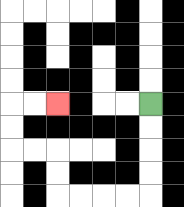{'start': '[6, 4]', 'end': '[2, 4]', 'path_directions': 'D,D,D,D,L,L,L,L,U,U,L,L,U,U,R,R', 'path_coordinates': '[[6, 4], [6, 5], [6, 6], [6, 7], [6, 8], [5, 8], [4, 8], [3, 8], [2, 8], [2, 7], [2, 6], [1, 6], [0, 6], [0, 5], [0, 4], [1, 4], [2, 4]]'}